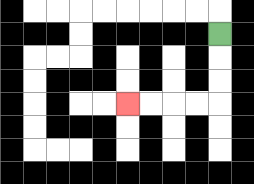{'start': '[9, 1]', 'end': '[5, 4]', 'path_directions': 'D,D,D,L,L,L,L', 'path_coordinates': '[[9, 1], [9, 2], [9, 3], [9, 4], [8, 4], [7, 4], [6, 4], [5, 4]]'}